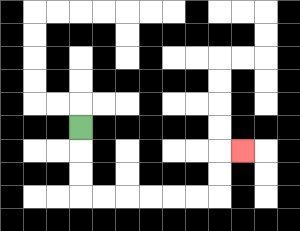{'start': '[3, 5]', 'end': '[10, 6]', 'path_directions': 'D,D,D,R,R,R,R,R,R,U,U,R', 'path_coordinates': '[[3, 5], [3, 6], [3, 7], [3, 8], [4, 8], [5, 8], [6, 8], [7, 8], [8, 8], [9, 8], [9, 7], [9, 6], [10, 6]]'}